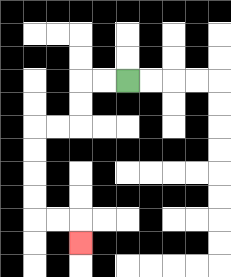{'start': '[5, 3]', 'end': '[3, 10]', 'path_directions': 'L,L,D,D,L,L,D,D,D,D,R,R,D', 'path_coordinates': '[[5, 3], [4, 3], [3, 3], [3, 4], [3, 5], [2, 5], [1, 5], [1, 6], [1, 7], [1, 8], [1, 9], [2, 9], [3, 9], [3, 10]]'}